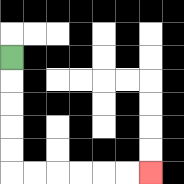{'start': '[0, 2]', 'end': '[6, 7]', 'path_directions': 'D,D,D,D,D,R,R,R,R,R,R', 'path_coordinates': '[[0, 2], [0, 3], [0, 4], [0, 5], [0, 6], [0, 7], [1, 7], [2, 7], [3, 7], [4, 7], [5, 7], [6, 7]]'}